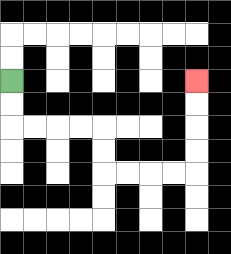{'start': '[0, 3]', 'end': '[8, 3]', 'path_directions': 'D,D,R,R,R,R,D,D,R,R,R,R,U,U,U,U', 'path_coordinates': '[[0, 3], [0, 4], [0, 5], [1, 5], [2, 5], [3, 5], [4, 5], [4, 6], [4, 7], [5, 7], [6, 7], [7, 7], [8, 7], [8, 6], [8, 5], [8, 4], [8, 3]]'}